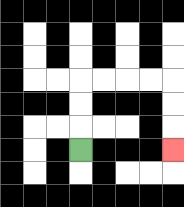{'start': '[3, 6]', 'end': '[7, 6]', 'path_directions': 'U,U,U,R,R,R,R,D,D,D', 'path_coordinates': '[[3, 6], [3, 5], [3, 4], [3, 3], [4, 3], [5, 3], [6, 3], [7, 3], [7, 4], [7, 5], [7, 6]]'}